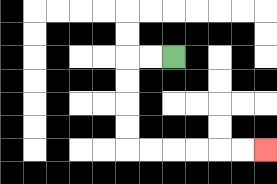{'start': '[7, 2]', 'end': '[11, 6]', 'path_directions': 'L,L,D,D,D,D,R,R,R,R,R,R', 'path_coordinates': '[[7, 2], [6, 2], [5, 2], [5, 3], [5, 4], [5, 5], [5, 6], [6, 6], [7, 6], [8, 6], [9, 6], [10, 6], [11, 6]]'}